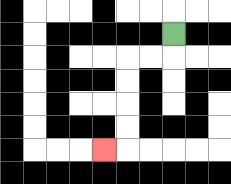{'start': '[7, 1]', 'end': '[4, 6]', 'path_directions': 'D,L,L,D,D,D,D,L', 'path_coordinates': '[[7, 1], [7, 2], [6, 2], [5, 2], [5, 3], [5, 4], [5, 5], [5, 6], [4, 6]]'}